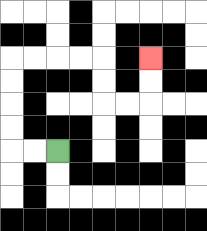{'start': '[2, 6]', 'end': '[6, 2]', 'path_directions': 'L,L,U,U,U,U,R,R,R,R,D,D,R,R,U,U', 'path_coordinates': '[[2, 6], [1, 6], [0, 6], [0, 5], [0, 4], [0, 3], [0, 2], [1, 2], [2, 2], [3, 2], [4, 2], [4, 3], [4, 4], [5, 4], [6, 4], [6, 3], [6, 2]]'}